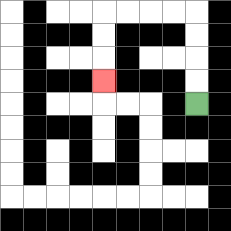{'start': '[8, 4]', 'end': '[4, 3]', 'path_directions': 'U,U,U,U,L,L,L,L,D,D,D', 'path_coordinates': '[[8, 4], [8, 3], [8, 2], [8, 1], [8, 0], [7, 0], [6, 0], [5, 0], [4, 0], [4, 1], [4, 2], [4, 3]]'}